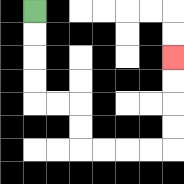{'start': '[1, 0]', 'end': '[7, 2]', 'path_directions': 'D,D,D,D,R,R,D,D,R,R,R,R,U,U,U,U', 'path_coordinates': '[[1, 0], [1, 1], [1, 2], [1, 3], [1, 4], [2, 4], [3, 4], [3, 5], [3, 6], [4, 6], [5, 6], [6, 6], [7, 6], [7, 5], [7, 4], [7, 3], [7, 2]]'}